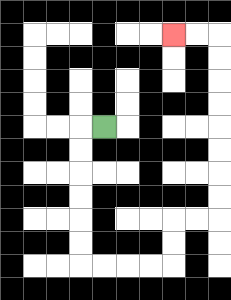{'start': '[4, 5]', 'end': '[7, 1]', 'path_directions': 'L,D,D,D,D,D,D,R,R,R,R,U,U,R,R,U,U,U,U,U,U,U,U,L,L', 'path_coordinates': '[[4, 5], [3, 5], [3, 6], [3, 7], [3, 8], [3, 9], [3, 10], [3, 11], [4, 11], [5, 11], [6, 11], [7, 11], [7, 10], [7, 9], [8, 9], [9, 9], [9, 8], [9, 7], [9, 6], [9, 5], [9, 4], [9, 3], [9, 2], [9, 1], [8, 1], [7, 1]]'}